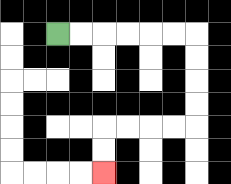{'start': '[2, 1]', 'end': '[4, 7]', 'path_directions': 'R,R,R,R,R,R,D,D,D,D,L,L,L,L,D,D', 'path_coordinates': '[[2, 1], [3, 1], [4, 1], [5, 1], [6, 1], [7, 1], [8, 1], [8, 2], [8, 3], [8, 4], [8, 5], [7, 5], [6, 5], [5, 5], [4, 5], [4, 6], [4, 7]]'}